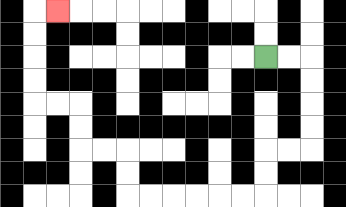{'start': '[11, 2]', 'end': '[2, 0]', 'path_directions': 'R,R,D,D,D,D,L,L,D,D,L,L,L,L,L,L,U,U,L,L,U,U,L,L,U,U,U,U,R', 'path_coordinates': '[[11, 2], [12, 2], [13, 2], [13, 3], [13, 4], [13, 5], [13, 6], [12, 6], [11, 6], [11, 7], [11, 8], [10, 8], [9, 8], [8, 8], [7, 8], [6, 8], [5, 8], [5, 7], [5, 6], [4, 6], [3, 6], [3, 5], [3, 4], [2, 4], [1, 4], [1, 3], [1, 2], [1, 1], [1, 0], [2, 0]]'}